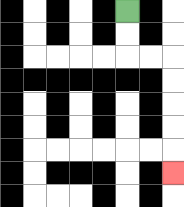{'start': '[5, 0]', 'end': '[7, 7]', 'path_directions': 'D,D,R,R,D,D,D,D,D', 'path_coordinates': '[[5, 0], [5, 1], [5, 2], [6, 2], [7, 2], [7, 3], [7, 4], [7, 5], [7, 6], [7, 7]]'}